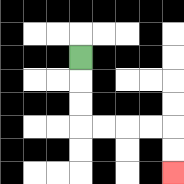{'start': '[3, 2]', 'end': '[7, 7]', 'path_directions': 'D,D,D,R,R,R,R,D,D', 'path_coordinates': '[[3, 2], [3, 3], [3, 4], [3, 5], [4, 5], [5, 5], [6, 5], [7, 5], [7, 6], [7, 7]]'}